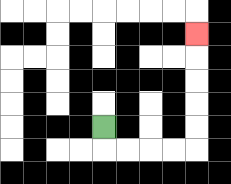{'start': '[4, 5]', 'end': '[8, 1]', 'path_directions': 'D,R,R,R,R,U,U,U,U,U', 'path_coordinates': '[[4, 5], [4, 6], [5, 6], [6, 6], [7, 6], [8, 6], [8, 5], [8, 4], [8, 3], [8, 2], [8, 1]]'}